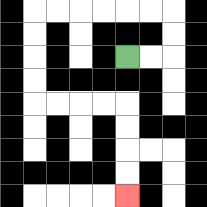{'start': '[5, 2]', 'end': '[5, 8]', 'path_directions': 'R,R,U,U,L,L,L,L,L,L,D,D,D,D,R,R,R,R,D,D,D,D', 'path_coordinates': '[[5, 2], [6, 2], [7, 2], [7, 1], [7, 0], [6, 0], [5, 0], [4, 0], [3, 0], [2, 0], [1, 0], [1, 1], [1, 2], [1, 3], [1, 4], [2, 4], [3, 4], [4, 4], [5, 4], [5, 5], [5, 6], [5, 7], [5, 8]]'}